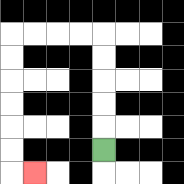{'start': '[4, 6]', 'end': '[1, 7]', 'path_directions': 'U,U,U,U,U,L,L,L,L,D,D,D,D,D,D,R', 'path_coordinates': '[[4, 6], [4, 5], [4, 4], [4, 3], [4, 2], [4, 1], [3, 1], [2, 1], [1, 1], [0, 1], [0, 2], [0, 3], [0, 4], [0, 5], [0, 6], [0, 7], [1, 7]]'}